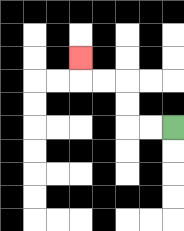{'start': '[7, 5]', 'end': '[3, 2]', 'path_directions': 'L,L,U,U,L,L,U', 'path_coordinates': '[[7, 5], [6, 5], [5, 5], [5, 4], [5, 3], [4, 3], [3, 3], [3, 2]]'}